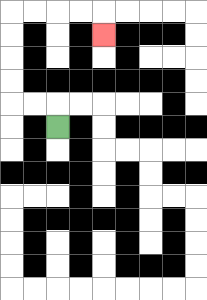{'start': '[2, 5]', 'end': '[4, 1]', 'path_directions': 'U,L,L,U,U,U,U,R,R,R,R,D', 'path_coordinates': '[[2, 5], [2, 4], [1, 4], [0, 4], [0, 3], [0, 2], [0, 1], [0, 0], [1, 0], [2, 0], [3, 0], [4, 0], [4, 1]]'}